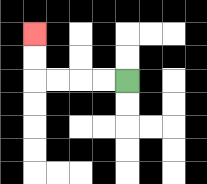{'start': '[5, 3]', 'end': '[1, 1]', 'path_directions': 'L,L,L,L,U,U', 'path_coordinates': '[[5, 3], [4, 3], [3, 3], [2, 3], [1, 3], [1, 2], [1, 1]]'}